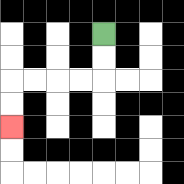{'start': '[4, 1]', 'end': '[0, 5]', 'path_directions': 'D,D,L,L,L,L,D,D', 'path_coordinates': '[[4, 1], [4, 2], [4, 3], [3, 3], [2, 3], [1, 3], [0, 3], [0, 4], [0, 5]]'}